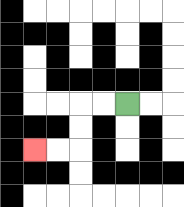{'start': '[5, 4]', 'end': '[1, 6]', 'path_directions': 'L,L,D,D,L,L', 'path_coordinates': '[[5, 4], [4, 4], [3, 4], [3, 5], [3, 6], [2, 6], [1, 6]]'}